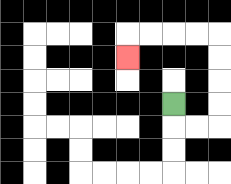{'start': '[7, 4]', 'end': '[5, 2]', 'path_directions': 'D,R,R,U,U,U,U,L,L,L,L,D', 'path_coordinates': '[[7, 4], [7, 5], [8, 5], [9, 5], [9, 4], [9, 3], [9, 2], [9, 1], [8, 1], [7, 1], [6, 1], [5, 1], [5, 2]]'}